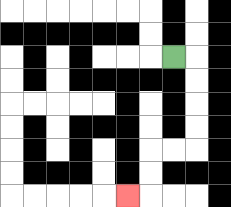{'start': '[7, 2]', 'end': '[5, 8]', 'path_directions': 'R,D,D,D,D,L,L,D,D,L', 'path_coordinates': '[[7, 2], [8, 2], [8, 3], [8, 4], [8, 5], [8, 6], [7, 6], [6, 6], [6, 7], [6, 8], [5, 8]]'}